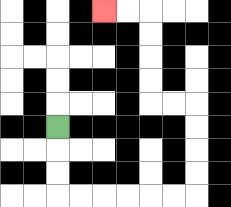{'start': '[2, 5]', 'end': '[4, 0]', 'path_directions': 'D,D,D,R,R,R,R,R,R,U,U,U,U,L,L,U,U,U,U,L,L', 'path_coordinates': '[[2, 5], [2, 6], [2, 7], [2, 8], [3, 8], [4, 8], [5, 8], [6, 8], [7, 8], [8, 8], [8, 7], [8, 6], [8, 5], [8, 4], [7, 4], [6, 4], [6, 3], [6, 2], [6, 1], [6, 0], [5, 0], [4, 0]]'}